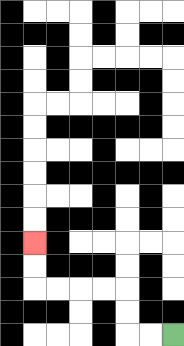{'start': '[7, 14]', 'end': '[1, 10]', 'path_directions': 'L,L,U,U,L,L,L,L,U,U', 'path_coordinates': '[[7, 14], [6, 14], [5, 14], [5, 13], [5, 12], [4, 12], [3, 12], [2, 12], [1, 12], [1, 11], [1, 10]]'}